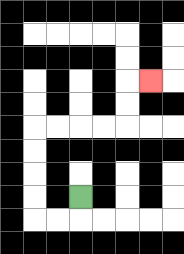{'start': '[3, 8]', 'end': '[6, 3]', 'path_directions': 'D,L,L,U,U,U,U,R,R,R,R,U,U,R', 'path_coordinates': '[[3, 8], [3, 9], [2, 9], [1, 9], [1, 8], [1, 7], [1, 6], [1, 5], [2, 5], [3, 5], [4, 5], [5, 5], [5, 4], [5, 3], [6, 3]]'}